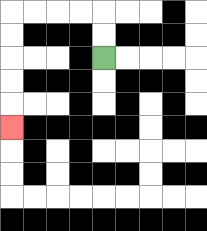{'start': '[4, 2]', 'end': '[0, 5]', 'path_directions': 'U,U,L,L,L,L,D,D,D,D,D', 'path_coordinates': '[[4, 2], [4, 1], [4, 0], [3, 0], [2, 0], [1, 0], [0, 0], [0, 1], [0, 2], [0, 3], [0, 4], [0, 5]]'}